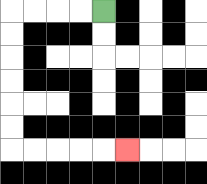{'start': '[4, 0]', 'end': '[5, 6]', 'path_directions': 'L,L,L,L,D,D,D,D,D,D,R,R,R,R,R', 'path_coordinates': '[[4, 0], [3, 0], [2, 0], [1, 0], [0, 0], [0, 1], [0, 2], [0, 3], [0, 4], [0, 5], [0, 6], [1, 6], [2, 6], [3, 6], [4, 6], [5, 6]]'}